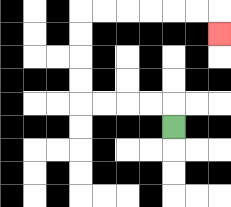{'start': '[7, 5]', 'end': '[9, 1]', 'path_directions': 'U,L,L,L,L,U,U,U,U,R,R,R,R,R,R,D', 'path_coordinates': '[[7, 5], [7, 4], [6, 4], [5, 4], [4, 4], [3, 4], [3, 3], [3, 2], [3, 1], [3, 0], [4, 0], [5, 0], [6, 0], [7, 0], [8, 0], [9, 0], [9, 1]]'}